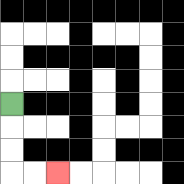{'start': '[0, 4]', 'end': '[2, 7]', 'path_directions': 'D,D,D,R,R', 'path_coordinates': '[[0, 4], [0, 5], [0, 6], [0, 7], [1, 7], [2, 7]]'}